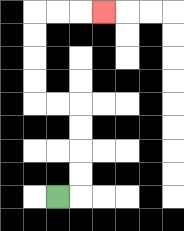{'start': '[2, 8]', 'end': '[4, 0]', 'path_directions': 'R,U,U,U,U,L,L,U,U,U,U,R,R,R', 'path_coordinates': '[[2, 8], [3, 8], [3, 7], [3, 6], [3, 5], [3, 4], [2, 4], [1, 4], [1, 3], [1, 2], [1, 1], [1, 0], [2, 0], [3, 0], [4, 0]]'}